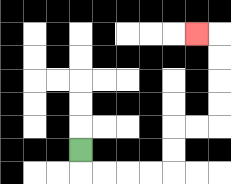{'start': '[3, 6]', 'end': '[8, 1]', 'path_directions': 'D,R,R,R,R,U,U,R,R,U,U,U,U,L', 'path_coordinates': '[[3, 6], [3, 7], [4, 7], [5, 7], [6, 7], [7, 7], [7, 6], [7, 5], [8, 5], [9, 5], [9, 4], [9, 3], [9, 2], [9, 1], [8, 1]]'}